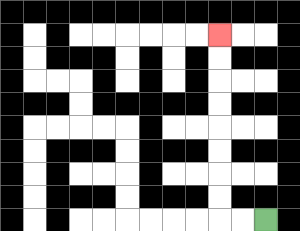{'start': '[11, 9]', 'end': '[9, 1]', 'path_directions': 'L,L,U,U,U,U,U,U,U,U', 'path_coordinates': '[[11, 9], [10, 9], [9, 9], [9, 8], [9, 7], [9, 6], [9, 5], [9, 4], [9, 3], [9, 2], [9, 1]]'}